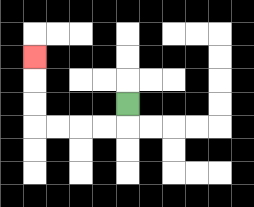{'start': '[5, 4]', 'end': '[1, 2]', 'path_directions': 'D,L,L,L,L,U,U,U', 'path_coordinates': '[[5, 4], [5, 5], [4, 5], [3, 5], [2, 5], [1, 5], [1, 4], [1, 3], [1, 2]]'}